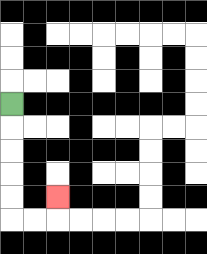{'start': '[0, 4]', 'end': '[2, 8]', 'path_directions': 'D,D,D,D,D,R,R,U', 'path_coordinates': '[[0, 4], [0, 5], [0, 6], [0, 7], [0, 8], [0, 9], [1, 9], [2, 9], [2, 8]]'}